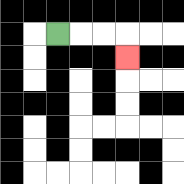{'start': '[2, 1]', 'end': '[5, 2]', 'path_directions': 'R,R,R,D', 'path_coordinates': '[[2, 1], [3, 1], [4, 1], [5, 1], [5, 2]]'}